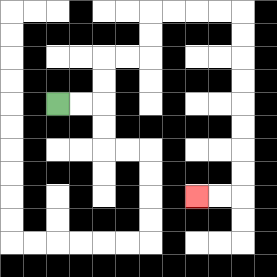{'start': '[2, 4]', 'end': '[8, 8]', 'path_directions': 'R,R,U,U,R,R,U,U,R,R,R,R,D,D,D,D,D,D,D,D,L,L', 'path_coordinates': '[[2, 4], [3, 4], [4, 4], [4, 3], [4, 2], [5, 2], [6, 2], [6, 1], [6, 0], [7, 0], [8, 0], [9, 0], [10, 0], [10, 1], [10, 2], [10, 3], [10, 4], [10, 5], [10, 6], [10, 7], [10, 8], [9, 8], [8, 8]]'}